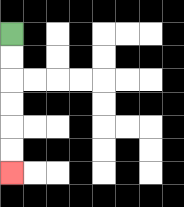{'start': '[0, 1]', 'end': '[0, 7]', 'path_directions': 'D,D,D,D,D,D', 'path_coordinates': '[[0, 1], [0, 2], [0, 3], [0, 4], [0, 5], [0, 6], [0, 7]]'}